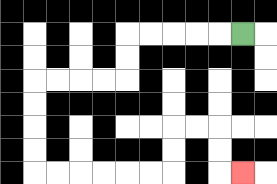{'start': '[10, 1]', 'end': '[10, 7]', 'path_directions': 'L,L,L,L,L,D,D,L,L,L,L,D,D,D,D,R,R,R,R,R,R,U,U,R,R,D,D,R', 'path_coordinates': '[[10, 1], [9, 1], [8, 1], [7, 1], [6, 1], [5, 1], [5, 2], [5, 3], [4, 3], [3, 3], [2, 3], [1, 3], [1, 4], [1, 5], [1, 6], [1, 7], [2, 7], [3, 7], [4, 7], [5, 7], [6, 7], [7, 7], [7, 6], [7, 5], [8, 5], [9, 5], [9, 6], [9, 7], [10, 7]]'}